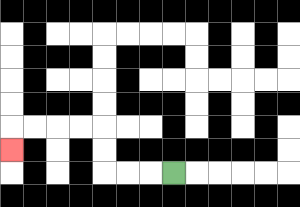{'start': '[7, 7]', 'end': '[0, 6]', 'path_directions': 'L,L,L,U,U,L,L,L,L,D', 'path_coordinates': '[[7, 7], [6, 7], [5, 7], [4, 7], [4, 6], [4, 5], [3, 5], [2, 5], [1, 5], [0, 5], [0, 6]]'}